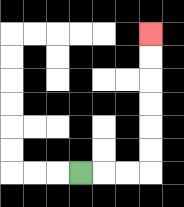{'start': '[3, 7]', 'end': '[6, 1]', 'path_directions': 'R,R,R,U,U,U,U,U,U', 'path_coordinates': '[[3, 7], [4, 7], [5, 7], [6, 7], [6, 6], [6, 5], [6, 4], [6, 3], [6, 2], [6, 1]]'}